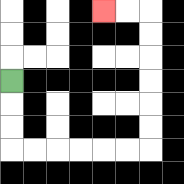{'start': '[0, 3]', 'end': '[4, 0]', 'path_directions': 'D,D,D,R,R,R,R,R,R,U,U,U,U,U,U,L,L', 'path_coordinates': '[[0, 3], [0, 4], [0, 5], [0, 6], [1, 6], [2, 6], [3, 6], [4, 6], [5, 6], [6, 6], [6, 5], [6, 4], [6, 3], [6, 2], [6, 1], [6, 0], [5, 0], [4, 0]]'}